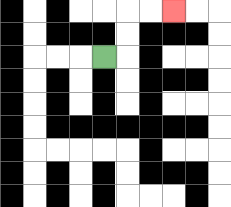{'start': '[4, 2]', 'end': '[7, 0]', 'path_directions': 'R,U,U,R,R', 'path_coordinates': '[[4, 2], [5, 2], [5, 1], [5, 0], [6, 0], [7, 0]]'}